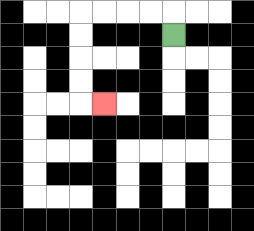{'start': '[7, 1]', 'end': '[4, 4]', 'path_directions': 'U,L,L,L,L,D,D,D,D,R', 'path_coordinates': '[[7, 1], [7, 0], [6, 0], [5, 0], [4, 0], [3, 0], [3, 1], [3, 2], [3, 3], [3, 4], [4, 4]]'}